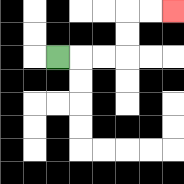{'start': '[2, 2]', 'end': '[7, 0]', 'path_directions': 'R,R,R,U,U,R,R', 'path_coordinates': '[[2, 2], [3, 2], [4, 2], [5, 2], [5, 1], [5, 0], [6, 0], [7, 0]]'}